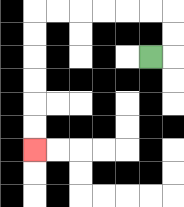{'start': '[6, 2]', 'end': '[1, 6]', 'path_directions': 'R,U,U,L,L,L,L,L,L,D,D,D,D,D,D', 'path_coordinates': '[[6, 2], [7, 2], [7, 1], [7, 0], [6, 0], [5, 0], [4, 0], [3, 0], [2, 0], [1, 0], [1, 1], [1, 2], [1, 3], [1, 4], [1, 5], [1, 6]]'}